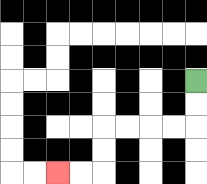{'start': '[8, 3]', 'end': '[2, 7]', 'path_directions': 'D,D,L,L,L,L,D,D,L,L', 'path_coordinates': '[[8, 3], [8, 4], [8, 5], [7, 5], [6, 5], [5, 5], [4, 5], [4, 6], [4, 7], [3, 7], [2, 7]]'}